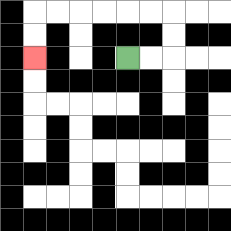{'start': '[5, 2]', 'end': '[1, 2]', 'path_directions': 'R,R,U,U,L,L,L,L,L,L,D,D', 'path_coordinates': '[[5, 2], [6, 2], [7, 2], [7, 1], [7, 0], [6, 0], [5, 0], [4, 0], [3, 0], [2, 0], [1, 0], [1, 1], [1, 2]]'}